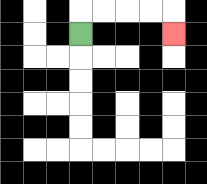{'start': '[3, 1]', 'end': '[7, 1]', 'path_directions': 'U,R,R,R,R,D', 'path_coordinates': '[[3, 1], [3, 0], [4, 0], [5, 0], [6, 0], [7, 0], [7, 1]]'}